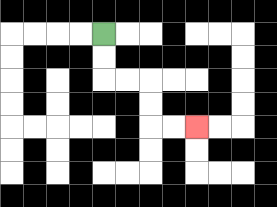{'start': '[4, 1]', 'end': '[8, 5]', 'path_directions': 'D,D,R,R,D,D,R,R', 'path_coordinates': '[[4, 1], [4, 2], [4, 3], [5, 3], [6, 3], [6, 4], [6, 5], [7, 5], [8, 5]]'}